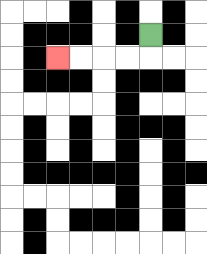{'start': '[6, 1]', 'end': '[2, 2]', 'path_directions': 'D,L,L,L,L', 'path_coordinates': '[[6, 1], [6, 2], [5, 2], [4, 2], [3, 2], [2, 2]]'}